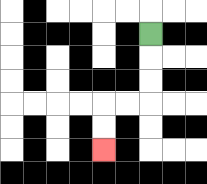{'start': '[6, 1]', 'end': '[4, 6]', 'path_directions': 'D,D,D,L,L,D,D', 'path_coordinates': '[[6, 1], [6, 2], [6, 3], [6, 4], [5, 4], [4, 4], [4, 5], [4, 6]]'}